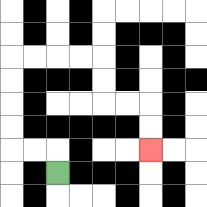{'start': '[2, 7]', 'end': '[6, 6]', 'path_directions': 'U,L,L,U,U,U,U,R,R,R,R,D,D,R,R,D,D', 'path_coordinates': '[[2, 7], [2, 6], [1, 6], [0, 6], [0, 5], [0, 4], [0, 3], [0, 2], [1, 2], [2, 2], [3, 2], [4, 2], [4, 3], [4, 4], [5, 4], [6, 4], [6, 5], [6, 6]]'}